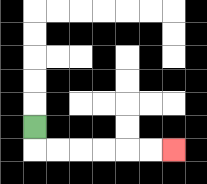{'start': '[1, 5]', 'end': '[7, 6]', 'path_directions': 'D,R,R,R,R,R,R', 'path_coordinates': '[[1, 5], [1, 6], [2, 6], [3, 6], [4, 6], [5, 6], [6, 6], [7, 6]]'}